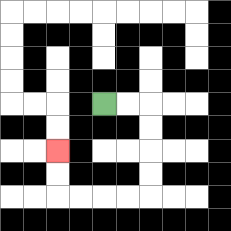{'start': '[4, 4]', 'end': '[2, 6]', 'path_directions': 'R,R,D,D,D,D,L,L,L,L,U,U', 'path_coordinates': '[[4, 4], [5, 4], [6, 4], [6, 5], [6, 6], [6, 7], [6, 8], [5, 8], [4, 8], [3, 8], [2, 8], [2, 7], [2, 6]]'}